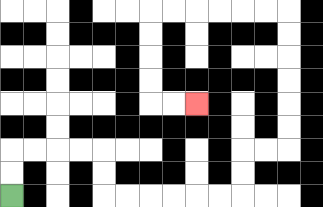{'start': '[0, 8]', 'end': '[8, 4]', 'path_directions': 'U,U,R,R,R,R,D,D,R,R,R,R,R,R,U,U,R,R,U,U,U,U,U,U,L,L,L,L,L,L,D,D,D,D,R,R', 'path_coordinates': '[[0, 8], [0, 7], [0, 6], [1, 6], [2, 6], [3, 6], [4, 6], [4, 7], [4, 8], [5, 8], [6, 8], [7, 8], [8, 8], [9, 8], [10, 8], [10, 7], [10, 6], [11, 6], [12, 6], [12, 5], [12, 4], [12, 3], [12, 2], [12, 1], [12, 0], [11, 0], [10, 0], [9, 0], [8, 0], [7, 0], [6, 0], [6, 1], [6, 2], [6, 3], [6, 4], [7, 4], [8, 4]]'}